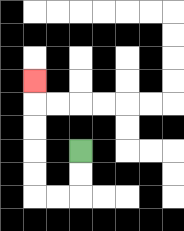{'start': '[3, 6]', 'end': '[1, 3]', 'path_directions': 'D,D,L,L,U,U,U,U,U', 'path_coordinates': '[[3, 6], [3, 7], [3, 8], [2, 8], [1, 8], [1, 7], [1, 6], [1, 5], [1, 4], [1, 3]]'}